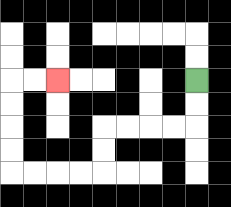{'start': '[8, 3]', 'end': '[2, 3]', 'path_directions': 'D,D,L,L,L,L,D,D,L,L,L,L,U,U,U,U,R,R', 'path_coordinates': '[[8, 3], [8, 4], [8, 5], [7, 5], [6, 5], [5, 5], [4, 5], [4, 6], [4, 7], [3, 7], [2, 7], [1, 7], [0, 7], [0, 6], [0, 5], [0, 4], [0, 3], [1, 3], [2, 3]]'}